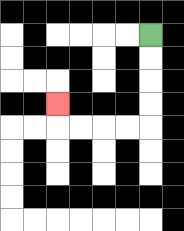{'start': '[6, 1]', 'end': '[2, 4]', 'path_directions': 'D,D,D,D,L,L,L,L,U', 'path_coordinates': '[[6, 1], [6, 2], [6, 3], [6, 4], [6, 5], [5, 5], [4, 5], [3, 5], [2, 5], [2, 4]]'}